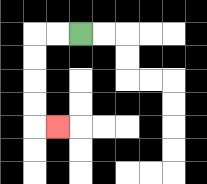{'start': '[3, 1]', 'end': '[2, 5]', 'path_directions': 'L,L,D,D,D,D,R', 'path_coordinates': '[[3, 1], [2, 1], [1, 1], [1, 2], [1, 3], [1, 4], [1, 5], [2, 5]]'}